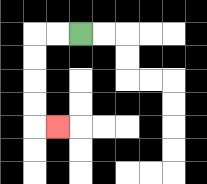{'start': '[3, 1]', 'end': '[2, 5]', 'path_directions': 'L,L,D,D,D,D,R', 'path_coordinates': '[[3, 1], [2, 1], [1, 1], [1, 2], [1, 3], [1, 4], [1, 5], [2, 5]]'}